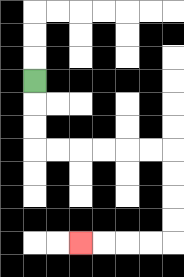{'start': '[1, 3]', 'end': '[3, 10]', 'path_directions': 'D,D,D,R,R,R,R,R,R,D,D,D,D,L,L,L,L', 'path_coordinates': '[[1, 3], [1, 4], [1, 5], [1, 6], [2, 6], [3, 6], [4, 6], [5, 6], [6, 6], [7, 6], [7, 7], [7, 8], [7, 9], [7, 10], [6, 10], [5, 10], [4, 10], [3, 10]]'}